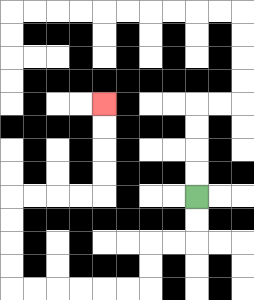{'start': '[8, 8]', 'end': '[4, 4]', 'path_directions': 'D,D,L,L,D,D,L,L,L,L,L,L,U,U,U,U,R,R,R,R,U,U,U,U', 'path_coordinates': '[[8, 8], [8, 9], [8, 10], [7, 10], [6, 10], [6, 11], [6, 12], [5, 12], [4, 12], [3, 12], [2, 12], [1, 12], [0, 12], [0, 11], [0, 10], [0, 9], [0, 8], [1, 8], [2, 8], [3, 8], [4, 8], [4, 7], [4, 6], [4, 5], [4, 4]]'}